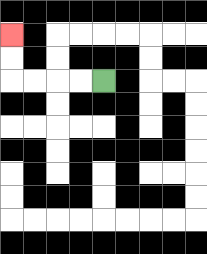{'start': '[4, 3]', 'end': '[0, 1]', 'path_directions': 'L,L,L,L,U,U', 'path_coordinates': '[[4, 3], [3, 3], [2, 3], [1, 3], [0, 3], [0, 2], [0, 1]]'}